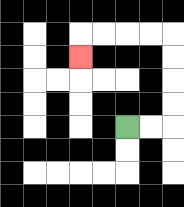{'start': '[5, 5]', 'end': '[3, 2]', 'path_directions': 'R,R,U,U,U,U,L,L,L,L,D', 'path_coordinates': '[[5, 5], [6, 5], [7, 5], [7, 4], [7, 3], [7, 2], [7, 1], [6, 1], [5, 1], [4, 1], [3, 1], [3, 2]]'}